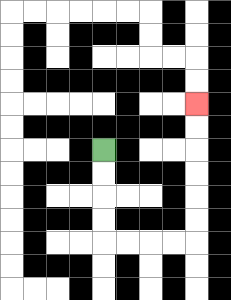{'start': '[4, 6]', 'end': '[8, 4]', 'path_directions': 'D,D,D,D,R,R,R,R,U,U,U,U,U,U', 'path_coordinates': '[[4, 6], [4, 7], [4, 8], [4, 9], [4, 10], [5, 10], [6, 10], [7, 10], [8, 10], [8, 9], [8, 8], [8, 7], [8, 6], [8, 5], [8, 4]]'}